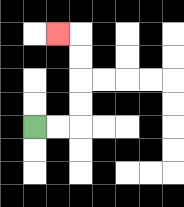{'start': '[1, 5]', 'end': '[2, 1]', 'path_directions': 'R,R,U,U,U,U,L', 'path_coordinates': '[[1, 5], [2, 5], [3, 5], [3, 4], [3, 3], [3, 2], [3, 1], [2, 1]]'}